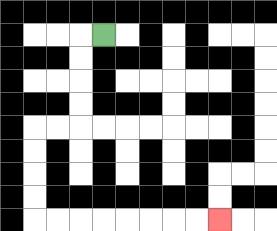{'start': '[4, 1]', 'end': '[9, 9]', 'path_directions': 'L,D,D,D,D,L,L,D,D,D,D,R,R,R,R,R,R,R,R', 'path_coordinates': '[[4, 1], [3, 1], [3, 2], [3, 3], [3, 4], [3, 5], [2, 5], [1, 5], [1, 6], [1, 7], [1, 8], [1, 9], [2, 9], [3, 9], [4, 9], [5, 9], [6, 9], [7, 9], [8, 9], [9, 9]]'}